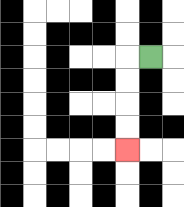{'start': '[6, 2]', 'end': '[5, 6]', 'path_directions': 'L,D,D,D,D', 'path_coordinates': '[[6, 2], [5, 2], [5, 3], [5, 4], [5, 5], [5, 6]]'}